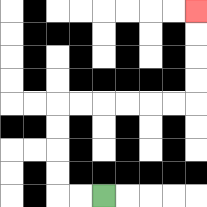{'start': '[4, 8]', 'end': '[8, 0]', 'path_directions': 'L,L,U,U,U,U,R,R,R,R,R,R,U,U,U,U', 'path_coordinates': '[[4, 8], [3, 8], [2, 8], [2, 7], [2, 6], [2, 5], [2, 4], [3, 4], [4, 4], [5, 4], [6, 4], [7, 4], [8, 4], [8, 3], [8, 2], [8, 1], [8, 0]]'}